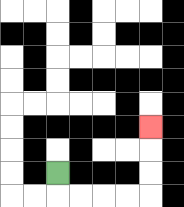{'start': '[2, 7]', 'end': '[6, 5]', 'path_directions': 'D,R,R,R,R,U,U,U', 'path_coordinates': '[[2, 7], [2, 8], [3, 8], [4, 8], [5, 8], [6, 8], [6, 7], [6, 6], [6, 5]]'}